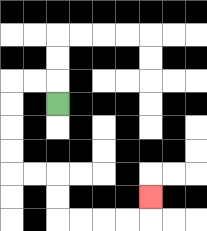{'start': '[2, 4]', 'end': '[6, 8]', 'path_directions': 'U,L,L,D,D,D,D,R,R,D,D,R,R,R,R,U', 'path_coordinates': '[[2, 4], [2, 3], [1, 3], [0, 3], [0, 4], [0, 5], [0, 6], [0, 7], [1, 7], [2, 7], [2, 8], [2, 9], [3, 9], [4, 9], [5, 9], [6, 9], [6, 8]]'}